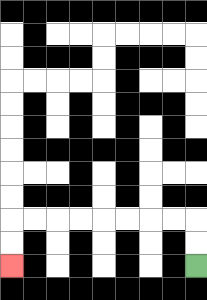{'start': '[8, 11]', 'end': '[0, 11]', 'path_directions': 'U,U,L,L,L,L,L,L,L,L,D,D', 'path_coordinates': '[[8, 11], [8, 10], [8, 9], [7, 9], [6, 9], [5, 9], [4, 9], [3, 9], [2, 9], [1, 9], [0, 9], [0, 10], [0, 11]]'}